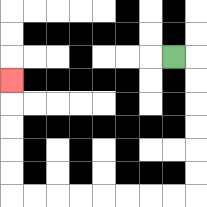{'start': '[7, 2]', 'end': '[0, 3]', 'path_directions': 'R,D,D,D,D,D,D,L,L,L,L,L,L,L,L,U,U,U,U,U', 'path_coordinates': '[[7, 2], [8, 2], [8, 3], [8, 4], [8, 5], [8, 6], [8, 7], [8, 8], [7, 8], [6, 8], [5, 8], [4, 8], [3, 8], [2, 8], [1, 8], [0, 8], [0, 7], [0, 6], [0, 5], [0, 4], [0, 3]]'}